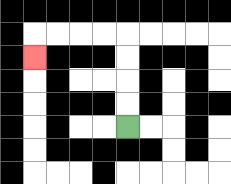{'start': '[5, 5]', 'end': '[1, 2]', 'path_directions': 'U,U,U,U,L,L,L,L,D', 'path_coordinates': '[[5, 5], [5, 4], [5, 3], [5, 2], [5, 1], [4, 1], [3, 1], [2, 1], [1, 1], [1, 2]]'}